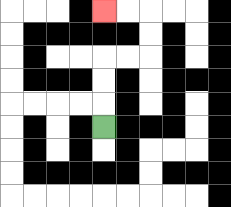{'start': '[4, 5]', 'end': '[4, 0]', 'path_directions': 'U,U,U,R,R,U,U,L,L', 'path_coordinates': '[[4, 5], [4, 4], [4, 3], [4, 2], [5, 2], [6, 2], [6, 1], [6, 0], [5, 0], [4, 0]]'}